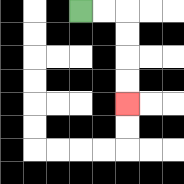{'start': '[3, 0]', 'end': '[5, 4]', 'path_directions': 'R,R,D,D,D,D', 'path_coordinates': '[[3, 0], [4, 0], [5, 0], [5, 1], [5, 2], [5, 3], [5, 4]]'}